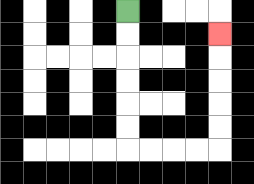{'start': '[5, 0]', 'end': '[9, 1]', 'path_directions': 'D,D,D,D,D,D,R,R,R,R,U,U,U,U,U', 'path_coordinates': '[[5, 0], [5, 1], [5, 2], [5, 3], [5, 4], [5, 5], [5, 6], [6, 6], [7, 6], [8, 6], [9, 6], [9, 5], [9, 4], [9, 3], [9, 2], [9, 1]]'}